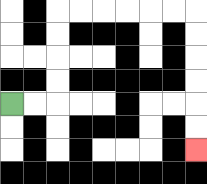{'start': '[0, 4]', 'end': '[8, 6]', 'path_directions': 'R,R,U,U,U,U,R,R,R,R,R,R,D,D,D,D,D,D', 'path_coordinates': '[[0, 4], [1, 4], [2, 4], [2, 3], [2, 2], [2, 1], [2, 0], [3, 0], [4, 0], [5, 0], [6, 0], [7, 0], [8, 0], [8, 1], [8, 2], [8, 3], [8, 4], [8, 5], [8, 6]]'}